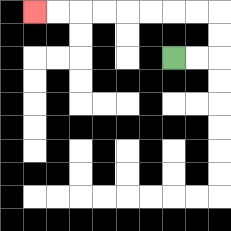{'start': '[7, 2]', 'end': '[1, 0]', 'path_directions': 'R,R,U,U,L,L,L,L,L,L,L,L', 'path_coordinates': '[[7, 2], [8, 2], [9, 2], [9, 1], [9, 0], [8, 0], [7, 0], [6, 0], [5, 0], [4, 0], [3, 0], [2, 0], [1, 0]]'}